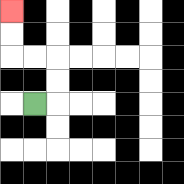{'start': '[1, 4]', 'end': '[0, 0]', 'path_directions': 'R,U,U,L,L,U,U', 'path_coordinates': '[[1, 4], [2, 4], [2, 3], [2, 2], [1, 2], [0, 2], [0, 1], [0, 0]]'}